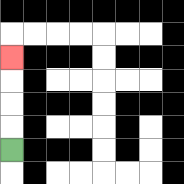{'start': '[0, 6]', 'end': '[0, 2]', 'path_directions': 'U,U,U,U', 'path_coordinates': '[[0, 6], [0, 5], [0, 4], [0, 3], [0, 2]]'}